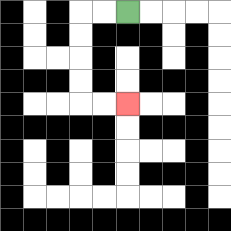{'start': '[5, 0]', 'end': '[5, 4]', 'path_directions': 'L,L,D,D,D,D,R,R', 'path_coordinates': '[[5, 0], [4, 0], [3, 0], [3, 1], [3, 2], [3, 3], [3, 4], [4, 4], [5, 4]]'}